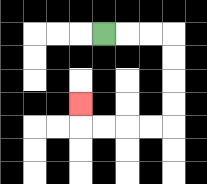{'start': '[4, 1]', 'end': '[3, 4]', 'path_directions': 'R,R,R,D,D,D,D,L,L,L,L,U', 'path_coordinates': '[[4, 1], [5, 1], [6, 1], [7, 1], [7, 2], [7, 3], [7, 4], [7, 5], [6, 5], [5, 5], [4, 5], [3, 5], [3, 4]]'}